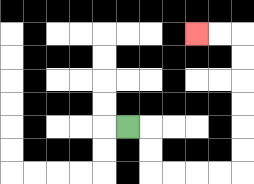{'start': '[5, 5]', 'end': '[8, 1]', 'path_directions': 'R,D,D,R,R,R,R,U,U,U,U,U,U,L,L', 'path_coordinates': '[[5, 5], [6, 5], [6, 6], [6, 7], [7, 7], [8, 7], [9, 7], [10, 7], [10, 6], [10, 5], [10, 4], [10, 3], [10, 2], [10, 1], [9, 1], [8, 1]]'}